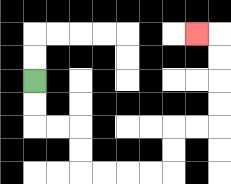{'start': '[1, 3]', 'end': '[8, 1]', 'path_directions': 'D,D,R,R,D,D,R,R,R,R,U,U,R,R,U,U,U,U,L', 'path_coordinates': '[[1, 3], [1, 4], [1, 5], [2, 5], [3, 5], [3, 6], [3, 7], [4, 7], [5, 7], [6, 7], [7, 7], [7, 6], [7, 5], [8, 5], [9, 5], [9, 4], [9, 3], [9, 2], [9, 1], [8, 1]]'}